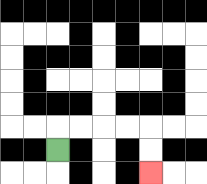{'start': '[2, 6]', 'end': '[6, 7]', 'path_directions': 'U,R,R,R,R,D,D', 'path_coordinates': '[[2, 6], [2, 5], [3, 5], [4, 5], [5, 5], [6, 5], [6, 6], [6, 7]]'}